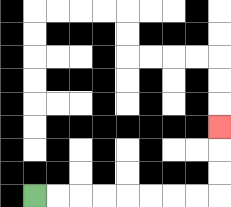{'start': '[1, 8]', 'end': '[9, 5]', 'path_directions': 'R,R,R,R,R,R,R,R,U,U,U', 'path_coordinates': '[[1, 8], [2, 8], [3, 8], [4, 8], [5, 8], [6, 8], [7, 8], [8, 8], [9, 8], [9, 7], [9, 6], [9, 5]]'}